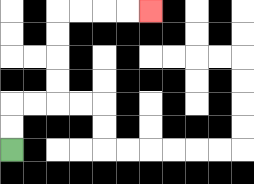{'start': '[0, 6]', 'end': '[6, 0]', 'path_directions': 'U,U,R,R,U,U,U,U,R,R,R,R', 'path_coordinates': '[[0, 6], [0, 5], [0, 4], [1, 4], [2, 4], [2, 3], [2, 2], [2, 1], [2, 0], [3, 0], [4, 0], [5, 0], [6, 0]]'}